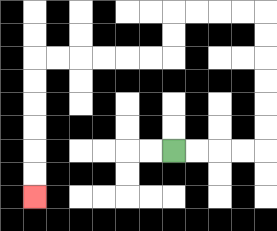{'start': '[7, 6]', 'end': '[1, 8]', 'path_directions': 'R,R,R,R,U,U,U,U,U,U,L,L,L,L,D,D,L,L,L,L,L,L,D,D,D,D,D,D', 'path_coordinates': '[[7, 6], [8, 6], [9, 6], [10, 6], [11, 6], [11, 5], [11, 4], [11, 3], [11, 2], [11, 1], [11, 0], [10, 0], [9, 0], [8, 0], [7, 0], [7, 1], [7, 2], [6, 2], [5, 2], [4, 2], [3, 2], [2, 2], [1, 2], [1, 3], [1, 4], [1, 5], [1, 6], [1, 7], [1, 8]]'}